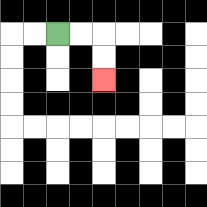{'start': '[2, 1]', 'end': '[4, 3]', 'path_directions': 'R,R,D,D', 'path_coordinates': '[[2, 1], [3, 1], [4, 1], [4, 2], [4, 3]]'}